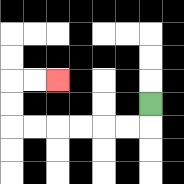{'start': '[6, 4]', 'end': '[2, 3]', 'path_directions': 'D,L,L,L,L,L,L,U,U,R,R', 'path_coordinates': '[[6, 4], [6, 5], [5, 5], [4, 5], [3, 5], [2, 5], [1, 5], [0, 5], [0, 4], [0, 3], [1, 3], [2, 3]]'}